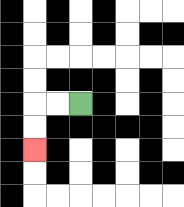{'start': '[3, 4]', 'end': '[1, 6]', 'path_directions': 'L,L,D,D', 'path_coordinates': '[[3, 4], [2, 4], [1, 4], [1, 5], [1, 6]]'}